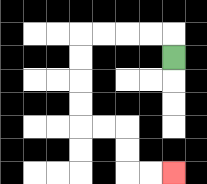{'start': '[7, 2]', 'end': '[7, 7]', 'path_directions': 'U,L,L,L,L,D,D,D,D,R,R,D,D,R,R', 'path_coordinates': '[[7, 2], [7, 1], [6, 1], [5, 1], [4, 1], [3, 1], [3, 2], [3, 3], [3, 4], [3, 5], [4, 5], [5, 5], [5, 6], [5, 7], [6, 7], [7, 7]]'}